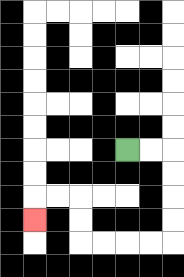{'start': '[5, 6]', 'end': '[1, 9]', 'path_directions': 'R,R,D,D,D,D,L,L,L,L,U,U,L,L,D', 'path_coordinates': '[[5, 6], [6, 6], [7, 6], [7, 7], [7, 8], [7, 9], [7, 10], [6, 10], [5, 10], [4, 10], [3, 10], [3, 9], [3, 8], [2, 8], [1, 8], [1, 9]]'}